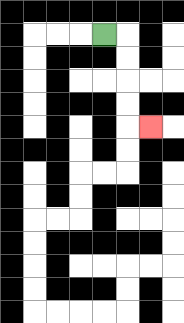{'start': '[4, 1]', 'end': '[6, 5]', 'path_directions': 'R,D,D,D,D,R', 'path_coordinates': '[[4, 1], [5, 1], [5, 2], [5, 3], [5, 4], [5, 5], [6, 5]]'}